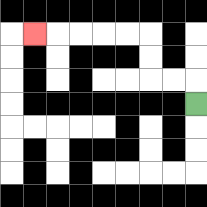{'start': '[8, 4]', 'end': '[1, 1]', 'path_directions': 'U,L,L,U,U,L,L,L,L,L', 'path_coordinates': '[[8, 4], [8, 3], [7, 3], [6, 3], [6, 2], [6, 1], [5, 1], [4, 1], [3, 1], [2, 1], [1, 1]]'}